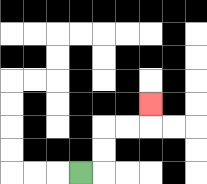{'start': '[3, 7]', 'end': '[6, 4]', 'path_directions': 'R,U,U,R,R,U', 'path_coordinates': '[[3, 7], [4, 7], [4, 6], [4, 5], [5, 5], [6, 5], [6, 4]]'}